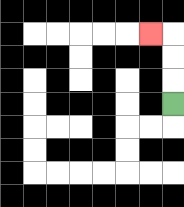{'start': '[7, 4]', 'end': '[6, 1]', 'path_directions': 'U,U,U,L', 'path_coordinates': '[[7, 4], [7, 3], [7, 2], [7, 1], [6, 1]]'}